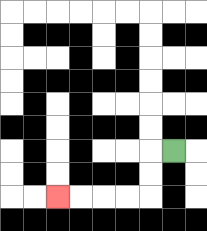{'start': '[7, 6]', 'end': '[2, 8]', 'path_directions': 'L,D,D,L,L,L,L', 'path_coordinates': '[[7, 6], [6, 6], [6, 7], [6, 8], [5, 8], [4, 8], [3, 8], [2, 8]]'}